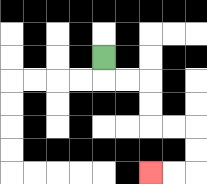{'start': '[4, 2]', 'end': '[6, 7]', 'path_directions': 'D,R,R,D,D,R,R,D,D,L,L', 'path_coordinates': '[[4, 2], [4, 3], [5, 3], [6, 3], [6, 4], [6, 5], [7, 5], [8, 5], [8, 6], [8, 7], [7, 7], [6, 7]]'}